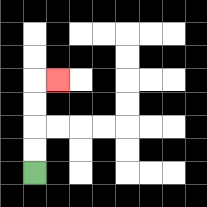{'start': '[1, 7]', 'end': '[2, 3]', 'path_directions': 'U,U,U,U,R', 'path_coordinates': '[[1, 7], [1, 6], [1, 5], [1, 4], [1, 3], [2, 3]]'}